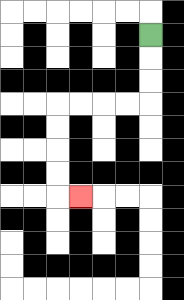{'start': '[6, 1]', 'end': '[3, 8]', 'path_directions': 'D,D,D,L,L,L,L,D,D,D,D,R', 'path_coordinates': '[[6, 1], [6, 2], [6, 3], [6, 4], [5, 4], [4, 4], [3, 4], [2, 4], [2, 5], [2, 6], [2, 7], [2, 8], [3, 8]]'}